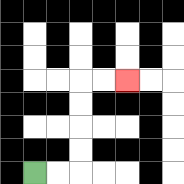{'start': '[1, 7]', 'end': '[5, 3]', 'path_directions': 'R,R,U,U,U,U,R,R', 'path_coordinates': '[[1, 7], [2, 7], [3, 7], [3, 6], [3, 5], [3, 4], [3, 3], [4, 3], [5, 3]]'}